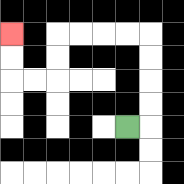{'start': '[5, 5]', 'end': '[0, 1]', 'path_directions': 'R,U,U,U,U,L,L,L,L,D,D,L,L,U,U', 'path_coordinates': '[[5, 5], [6, 5], [6, 4], [6, 3], [6, 2], [6, 1], [5, 1], [4, 1], [3, 1], [2, 1], [2, 2], [2, 3], [1, 3], [0, 3], [0, 2], [0, 1]]'}